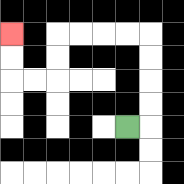{'start': '[5, 5]', 'end': '[0, 1]', 'path_directions': 'R,U,U,U,U,L,L,L,L,D,D,L,L,U,U', 'path_coordinates': '[[5, 5], [6, 5], [6, 4], [6, 3], [6, 2], [6, 1], [5, 1], [4, 1], [3, 1], [2, 1], [2, 2], [2, 3], [1, 3], [0, 3], [0, 2], [0, 1]]'}